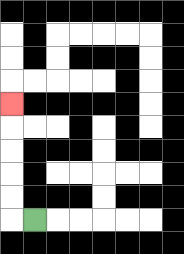{'start': '[1, 9]', 'end': '[0, 4]', 'path_directions': 'L,U,U,U,U,U', 'path_coordinates': '[[1, 9], [0, 9], [0, 8], [0, 7], [0, 6], [0, 5], [0, 4]]'}